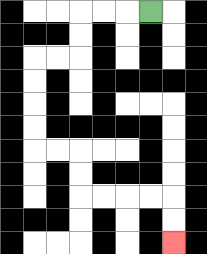{'start': '[6, 0]', 'end': '[7, 10]', 'path_directions': 'L,L,L,D,D,L,L,D,D,D,D,R,R,D,D,R,R,R,R,D,D', 'path_coordinates': '[[6, 0], [5, 0], [4, 0], [3, 0], [3, 1], [3, 2], [2, 2], [1, 2], [1, 3], [1, 4], [1, 5], [1, 6], [2, 6], [3, 6], [3, 7], [3, 8], [4, 8], [5, 8], [6, 8], [7, 8], [7, 9], [7, 10]]'}